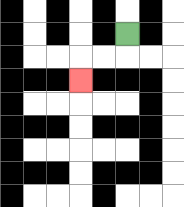{'start': '[5, 1]', 'end': '[3, 3]', 'path_directions': 'D,L,L,D', 'path_coordinates': '[[5, 1], [5, 2], [4, 2], [3, 2], [3, 3]]'}